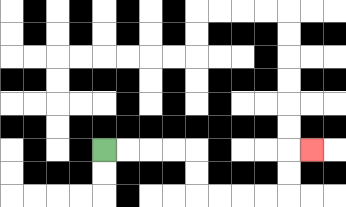{'start': '[4, 6]', 'end': '[13, 6]', 'path_directions': 'R,R,R,R,D,D,R,R,R,R,U,U,R', 'path_coordinates': '[[4, 6], [5, 6], [6, 6], [7, 6], [8, 6], [8, 7], [8, 8], [9, 8], [10, 8], [11, 8], [12, 8], [12, 7], [12, 6], [13, 6]]'}